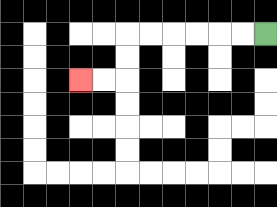{'start': '[11, 1]', 'end': '[3, 3]', 'path_directions': 'L,L,L,L,L,L,D,D,L,L', 'path_coordinates': '[[11, 1], [10, 1], [9, 1], [8, 1], [7, 1], [6, 1], [5, 1], [5, 2], [5, 3], [4, 3], [3, 3]]'}